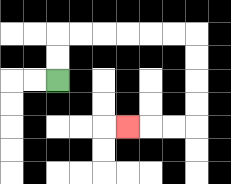{'start': '[2, 3]', 'end': '[5, 5]', 'path_directions': 'U,U,R,R,R,R,R,R,D,D,D,D,L,L,L', 'path_coordinates': '[[2, 3], [2, 2], [2, 1], [3, 1], [4, 1], [5, 1], [6, 1], [7, 1], [8, 1], [8, 2], [8, 3], [8, 4], [8, 5], [7, 5], [6, 5], [5, 5]]'}